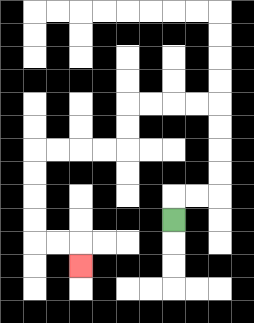{'start': '[7, 9]', 'end': '[3, 11]', 'path_directions': 'U,R,R,U,U,U,U,L,L,L,L,D,D,L,L,L,L,D,D,D,D,R,R,D', 'path_coordinates': '[[7, 9], [7, 8], [8, 8], [9, 8], [9, 7], [9, 6], [9, 5], [9, 4], [8, 4], [7, 4], [6, 4], [5, 4], [5, 5], [5, 6], [4, 6], [3, 6], [2, 6], [1, 6], [1, 7], [1, 8], [1, 9], [1, 10], [2, 10], [3, 10], [3, 11]]'}